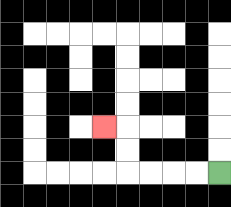{'start': '[9, 7]', 'end': '[4, 5]', 'path_directions': 'L,L,L,L,U,U,L', 'path_coordinates': '[[9, 7], [8, 7], [7, 7], [6, 7], [5, 7], [5, 6], [5, 5], [4, 5]]'}